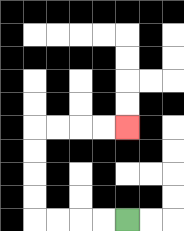{'start': '[5, 9]', 'end': '[5, 5]', 'path_directions': 'L,L,L,L,U,U,U,U,R,R,R,R', 'path_coordinates': '[[5, 9], [4, 9], [3, 9], [2, 9], [1, 9], [1, 8], [1, 7], [1, 6], [1, 5], [2, 5], [3, 5], [4, 5], [5, 5]]'}